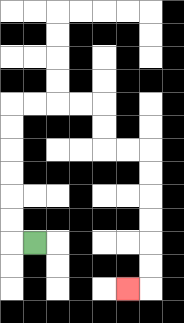{'start': '[1, 10]', 'end': '[5, 12]', 'path_directions': 'L,U,U,U,U,U,U,R,R,R,R,D,D,R,R,D,D,D,D,D,D,L', 'path_coordinates': '[[1, 10], [0, 10], [0, 9], [0, 8], [0, 7], [0, 6], [0, 5], [0, 4], [1, 4], [2, 4], [3, 4], [4, 4], [4, 5], [4, 6], [5, 6], [6, 6], [6, 7], [6, 8], [6, 9], [6, 10], [6, 11], [6, 12], [5, 12]]'}